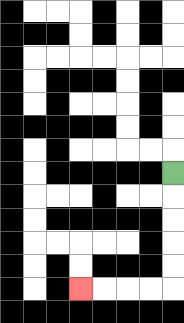{'start': '[7, 7]', 'end': '[3, 12]', 'path_directions': 'D,D,D,D,D,L,L,L,L', 'path_coordinates': '[[7, 7], [7, 8], [7, 9], [7, 10], [7, 11], [7, 12], [6, 12], [5, 12], [4, 12], [3, 12]]'}